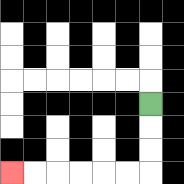{'start': '[6, 4]', 'end': '[0, 7]', 'path_directions': 'D,D,D,L,L,L,L,L,L', 'path_coordinates': '[[6, 4], [6, 5], [6, 6], [6, 7], [5, 7], [4, 7], [3, 7], [2, 7], [1, 7], [0, 7]]'}